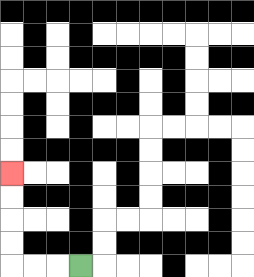{'start': '[3, 11]', 'end': '[0, 7]', 'path_directions': 'L,L,L,U,U,U,U', 'path_coordinates': '[[3, 11], [2, 11], [1, 11], [0, 11], [0, 10], [0, 9], [0, 8], [0, 7]]'}